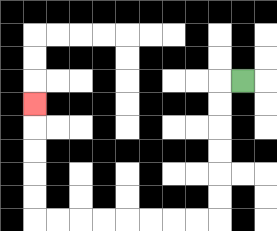{'start': '[10, 3]', 'end': '[1, 4]', 'path_directions': 'L,D,D,D,D,D,D,L,L,L,L,L,L,L,L,U,U,U,U,U', 'path_coordinates': '[[10, 3], [9, 3], [9, 4], [9, 5], [9, 6], [9, 7], [9, 8], [9, 9], [8, 9], [7, 9], [6, 9], [5, 9], [4, 9], [3, 9], [2, 9], [1, 9], [1, 8], [1, 7], [1, 6], [1, 5], [1, 4]]'}